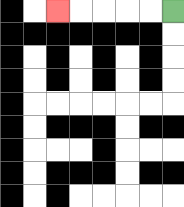{'start': '[7, 0]', 'end': '[2, 0]', 'path_directions': 'L,L,L,L,L', 'path_coordinates': '[[7, 0], [6, 0], [5, 0], [4, 0], [3, 0], [2, 0]]'}